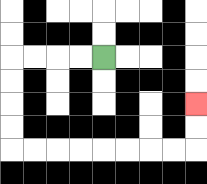{'start': '[4, 2]', 'end': '[8, 4]', 'path_directions': 'L,L,L,L,D,D,D,D,R,R,R,R,R,R,R,R,U,U', 'path_coordinates': '[[4, 2], [3, 2], [2, 2], [1, 2], [0, 2], [0, 3], [0, 4], [0, 5], [0, 6], [1, 6], [2, 6], [3, 6], [4, 6], [5, 6], [6, 6], [7, 6], [8, 6], [8, 5], [8, 4]]'}